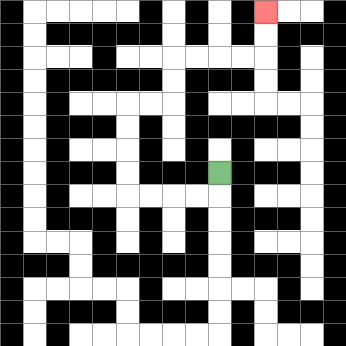{'start': '[9, 7]', 'end': '[11, 0]', 'path_directions': 'D,L,L,L,L,U,U,U,U,R,R,U,U,R,R,R,R,U,U', 'path_coordinates': '[[9, 7], [9, 8], [8, 8], [7, 8], [6, 8], [5, 8], [5, 7], [5, 6], [5, 5], [5, 4], [6, 4], [7, 4], [7, 3], [7, 2], [8, 2], [9, 2], [10, 2], [11, 2], [11, 1], [11, 0]]'}